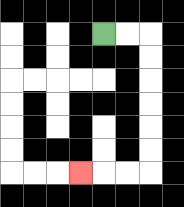{'start': '[4, 1]', 'end': '[3, 7]', 'path_directions': 'R,R,D,D,D,D,D,D,L,L,L', 'path_coordinates': '[[4, 1], [5, 1], [6, 1], [6, 2], [6, 3], [6, 4], [6, 5], [6, 6], [6, 7], [5, 7], [4, 7], [3, 7]]'}